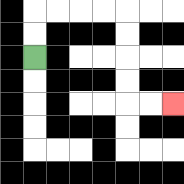{'start': '[1, 2]', 'end': '[7, 4]', 'path_directions': 'U,U,R,R,R,R,D,D,D,D,R,R', 'path_coordinates': '[[1, 2], [1, 1], [1, 0], [2, 0], [3, 0], [4, 0], [5, 0], [5, 1], [5, 2], [5, 3], [5, 4], [6, 4], [7, 4]]'}